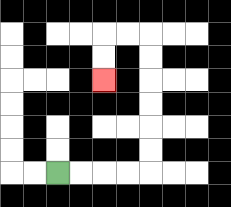{'start': '[2, 7]', 'end': '[4, 3]', 'path_directions': 'R,R,R,R,U,U,U,U,U,U,L,L,D,D', 'path_coordinates': '[[2, 7], [3, 7], [4, 7], [5, 7], [6, 7], [6, 6], [6, 5], [6, 4], [6, 3], [6, 2], [6, 1], [5, 1], [4, 1], [4, 2], [4, 3]]'}